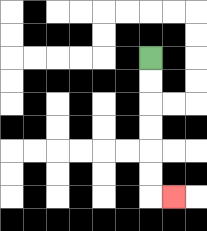{'start': '[6, 2]', 'end': '[7, 8]', 'path_directions': 'D,D,D,D,D,D,R', 'path_coordinates': '[[6, 2], [6, 3], [6, 4], [6, 5], [6, 6], [6, 7], [6, 8], [7, 8]]'}